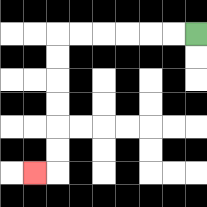{'start': '[8, 1]', 'end': '[1, 7]', 'path_directions': 'L,L,L,L,L,L,D,D,D,D,D,D,L', 'path_coordinates': '[[8, 1], [7, 1], [6, 1], [5, 1], [4, 1], [3, 1], [2, 1], [2, 2], [2, 3], [2, 4], [2, 5], [2, 6], [2, 7], [1, 7]]'}